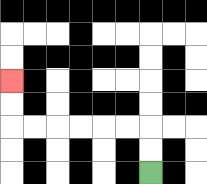{'start': '[6, 7]', 'end': '[0, 3]', 'path_directions': 'U,U,L,L,L,L,L,L,U,U', 'path_coordinates': '[[6, 7], [6, 6], [6, 5], [5, 5], [4, 5], [3, 5], [2, 5], [1, 5], [0, 5], [0, 4], [0, 3]]'}